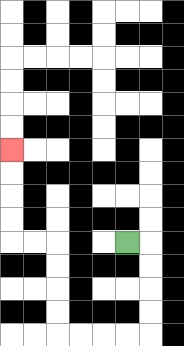{'start': '[5, 10]', 'end': '[0, 6]', 'path_directions': 'R,D,D,D,D,L,L,L,L,U,U,U,U,L,L,U,U,U,U', 'path_coordinates': '[[5, 10], [6, 10], [6, 11], [6, 12], [6, 13], [6, 14], [5, 14], [4, 14], [3, 14], [2, 14], [2, 13], [2, 12], [2, 11], [2, 10], [1, 10], [0, 10], [0, 9], [0, 8], [0, 7], [0, 6]]'}